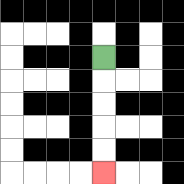{'start': '[4, 2]', 'end': '[4, 7]', 'path_directions': 'D,D,D,D,D', 'path_coordinates': '[[4, 2], [4, 3], [4, 4], [4, 5], [4, 6], [4, 7]]'}